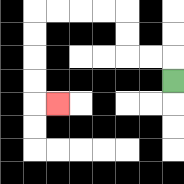{'start': '[7, 3]', 'end': '[2, 4]', 'path_directions': 'U,L,L,U,U,L,L,L,L,D,D,D,D,R', 'path_coordinates': '[[7, 3], [7, 2], [6, 2], [5, 2], [5, 1], [5, 0], [4, 0], [3, 0], [2, 0], [1, 0], [1, 1], [1, 2], [1, 3], [1, 4], [2, 4]]'}